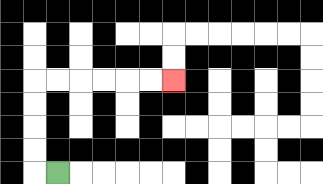{'start': '[2, 7]', 'end': '[7, 3]', 'path_directions': 'L,U,U,U,U,R,R,R,R,R,R', 'path_coordinates': '[[2, 7], [1, 7], [1, 6], [1, 5], [1, 4], [1, 3], [2, 3], [3, 3], [4, 3], [5, 3], [6, 3], [7, 3]]'}